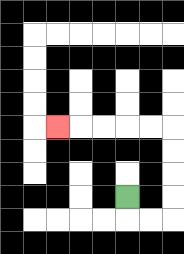{'start': '[5, 8]', 'end': '[2, 5]', 'path_directions': 'D,R,R,U,U,U,U,L,L,L,L,L', 'path_coordinates': '[[5, 8], [5, 9], [6, 9], [7, 9], [7, 8], [7, 7], [7, 6], [7, 5], [6, 5], [5, 5], [4, 5], [3, 5], [2, 5]]'}